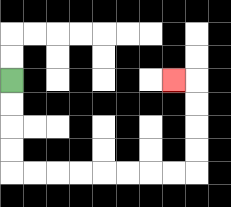{'start': '[0, 3]', 'end': '[7, 3]', 'path_directions': 'D,D,D,D,R,R,R,R,R,R,R,R,U,U,U,U,L', 'path_coordinates': '[[0, 3], [0, 4], [0, 5], [0, 6], [0, 7], [1, 7], [2, 7], [3, 7], [4, 7], [5, 7], [6, 7], [7, 7], [8, 7], [8, 6], [8, 5], [8, 4], [8, 3], [7, 3]]'}